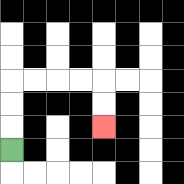{'start': '[0, 6]', 'end': '[4, 5]', 'path_directions': 'U,U,U,R,R,R,R,D,D', 'path_coordinates': '[[0, 6], [0, 5], [0, 4], [0, 3], [1, 3], [2, 3], [3, 3], [4, 3], [4, 4], [4, 5]]'}